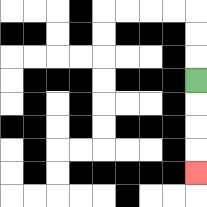{'start': '[8, 3]', 'end': '[8, 7]', 'path_directions': 'D,D,D,D', 'path_coordinates': '[[8, 3], [8, 4], [8, 5], [8, 6], [8, 7]]'}